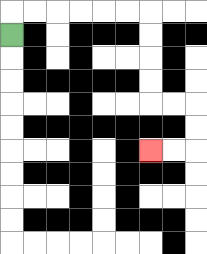{'start': '[0, 1]', 'end': '[6, 6]', 'path_directions': 'U,R,R,R,R,R,R,D,D,D,D,R,R,D,D,L,L', 'path_coordinates': '[[0, 1], [0, 0], [1, 0], [2, 0], [3, 0], [4, 0], [5, 0], [6, 0], [6, 1], [6, 2], [6, 3], [6, 4], [7, 4], [8, 4], [8, 5], [8, 6], [7, 6], [6, 6]]'}